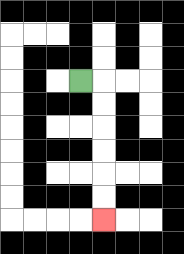{'start': '[3, 3]', 'end': '[4, 9]', 'path_directions': 'R,D,D,D,D,D,D', 'path_coordinates': '[[3, 3], [4, 3], [4, 4], [4, 5], [4, 6], [4, 7], [4, 8], [4, 9]]'}